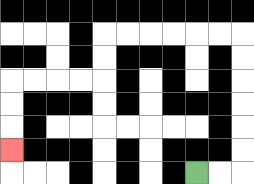{'start': '[8, 7]', 'end': '[0, 6]', 'path_directions': 'R,R,U,U,U,U,U,U,L,L,L,L,L,L,D,D,L,L,L,L,D,D,D', 'path_coordinates': '[[8, 7], [9, 7], [10, 7], [10, 6], [10, 5], [10, 4], [10, 3], [10, 2], [10, 1], [9, 1], [8, 1], [7, 1], [6, 1], [5, 1], [4, 1], [4, 2], [4, 3], [3, 3], [2, 3], [1, 3], [0, 3], [0, 4], [0, 5], [0, 6]]'}